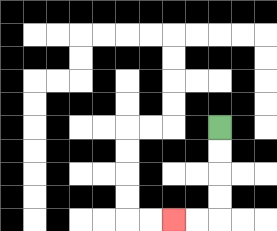{'start': '[9, 5]', 'end': '[7, 9]', 'path_directions': 'D,D,D,D,L,L', 'path_coordinates': '[[9, 5], [9, 6], [9, 7], [9, 8], [9, 9], [8, 9], [7, 9]]'}